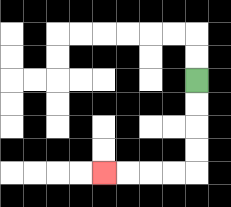{'start': '[8, 3]', 'end': '[4, 7]', 'path_directions': 'D,D,D,D,L,L,L,L', 'path_coordinates': '[[8, 3], [8, 4], [8, 5], [8, 6], [8, 7], [7, 7], [6, 7], [5, 7], [4, 7]]'}